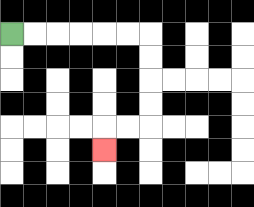{'start': '[0, 1]', 'end': '[4, 6]', 'path_directions': 'R,R,R,R,R,R,D,D,D,D,L,L,D', 'path_coordinates': '[[0, 1], [1, 1], [2, 1], [3, 1], [4, 1], [5, 1], [6, 1], [6, 2], [6, 3], [6, 4], [6, 5], [5, 5], [4, 5], [4, 6]]'}